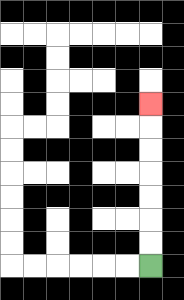{'start': '[6, 11]', 'end': '[6, 4]', 'path_directions': 'U,U,U,U,U,U,U', 'path_coordinates': '[[6, 11], [6, 10], [6, 9], [6, 8], [6, 7], [6, 6], [6, 5], [6, 4]]'}